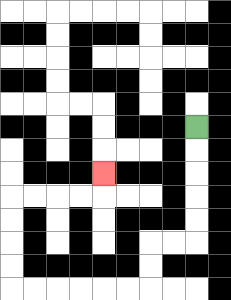{'start': '[8, 5]', 'end': '[4, 7]', 'path_directions': 'D,D,D,D,D,L,L,D,D,L,L,L,L,L,L,U,U,U,U,R,R,R,R,U', 'path_coordinates': '[[8, 5], [8, 6], [8, 7], [8, 8], [8, 9], [8, 10], [7, 10], [6, 10], [6, 11], [6, 12], [5, 12], [4, 12], [3, 12], [2, 12], [1, 12], [0, 12], [0, 11], [0, 10], [0, 9], [0, 8], [1, 8], [2, 8], [3, 8], [4, 8], [4, 7]]'}